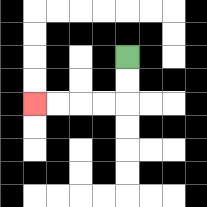{'start': '[5, 2]', 'end': '[1, 4]', 'path_directions': 'D,D,L,L,L,L', 'path_coordinates': '[[5, 2], [5, 3], [5, 4], [4, 4], [3, 4], [2, 4], [1, 4]]'}